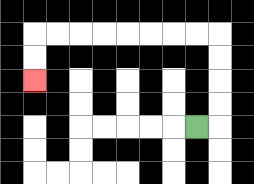{'start': '[8, 5]', 'end': '[1, 3]', 'path_directions': 'R,U,U,U,U,L,L,L,L,L,L,L,L,D,D', 'path_coordinates': '[[8, 5], [9, 5], [9, 4], [9, 3], [9, 2], [9, 1], [8, 1], [7, 1], [6, 1], [5, 1], [4, 1], [3, 1], [2, 1], [1, 1], [1, 2], [1, 3]]'}